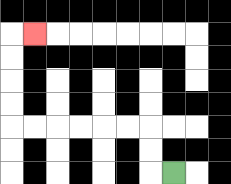{'start': '[7, 7]', 'end': '[1, 1]', 'path_directions': 'L,U,U,L,L,L,L,L,L,U,U,U,U,R', 'path_coordinates': '[[7, 7], [6, 7], [6, 6], [6, 5], [5, 5], [4, 5], [3, 5], [2, 5], [1, 5], [0, 5], [0, 4], [0, 3], [0, 2], [0, 1], [1, 1]]'}